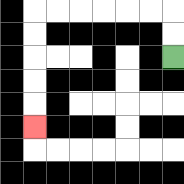{'start': '[7, 2]', 'end': '[1, 5]', 'path_directions': 'U,U,L,L,L,L,L,L,D,D,D,D,D', 'path_coordinates': '[[7, 2], [7, 1], [7, 0], [6, 0], [5, 0], [4, 0], [3, 0], [2, 0], [1, 0], [1, 1], [1, 2], [1, 3], [1, 4], [1, 5]]'}